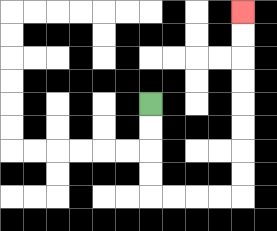{'start': '[6, 4]', 'end': '[10, 0]', 'path_directions': 'D,D,D,D,R,R,R,R,U,U,U,U,U,U,U,U', 'path_coordinates': '[[6, 4], [6, 5], [6, 6], [6, 7], [6, 8], [7, 8], [8, 8], [9, 8], [10, 8], [10, 7], [10, 6], [10, 5], [10, 4], [10, 3], [10, 2], [10, 1], [10, 0]]'}